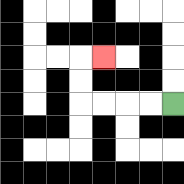{'start': '[7, 4]', 'end': '[4, 2]', 'path_directions': 'L,L,L,L,U,U,R', 'path_coordinates': '[[7, 4], [6, 4], [5, 4], [4, 4], [3, 4], [3, 3], [3, 2], [4, 2]]'}